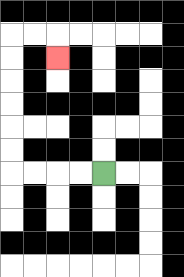{'start': '[4, 7]', 'end': '[2, 2]', 'path_directions': 'L,L,L,L,U,U,U,U,U,U,R,R,D', 'path_coordinates': '[[4, 7], [3, 7], [2, 7], [1, 7], [0, 7], [0, 6], [0, 5], [0, 4], [0, 3], [0, 2], [0, 1], [1, 1], [2, 1], [2, 2]]'}